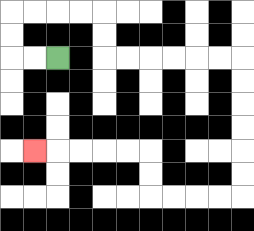{'start': '[2, 2]', 'end': '[1, 6]', 'path_directions': 'L,L,U,U,R,R,R,R,D,D,R,R,R,R,R,R,D,D,D,D,D,D,L,L,L,L,U,U,L,L,L,L,L', 'path_coordinates': '[[2, 2], [1, 2], [0, 2], [0, 1], [0, 0], [1, 0], [2, 0], [3, 0], [4, 0], [4, 1], [4, 2], [5, 2], [6, 2], [7, 2], [8, 2], [9, 2], [10, 2], [10, 3], [10, 4], [10, 5], [10, 6], [10, 7], [10, 8], [9, 8], [8, 8], [7, 8], [6, 8], [6, 7], [6, 6], [5, 6], [4, 6], [3, 6], [2, 6], [1, 6]]'}